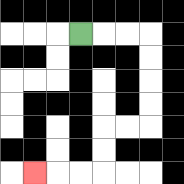{'start': '[3, 1]', 'end': '[1, 7]', 'path_directions': 'R,R,R,D,D,D,D,L,L,D,D,L,L,L', 'path_coordinates': '[[3, 1], [4, 1], [5, 1], [6, 1], [6, 2], [6, 3], [6, 4], [6, 5], [5, 5], [4, 5], [4, 6], [4, 7], [3, 7], [2, 7], [1, 7]]'}